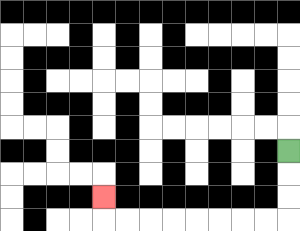{'start': '[12, 6]', 'end': '[4, 8]', 'path_directions': 'D,D,D,L,L,L,L,L,L,L,L,U', 'path_coordinates': '[[12, 6], [12, 7], [12, 8], [12, 9], [11, 9], [10, 9], [9, 9], [8, 9], [7, 9], [6, 9], [5, 9], [4, 9], [4, 8]]'}